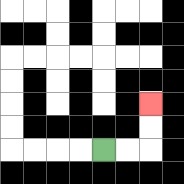{'start': '[4, 6]', 'end': '[6, 4]', 'path_directions': 'R,R,U,U', 'path_coordinates': '[[4, 6], [5, 6], [6, 6], [6, 5], [6, 4]]'}